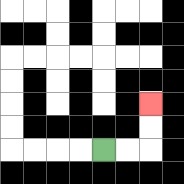{'start': '[4, 6]', 'end': '[6, 4]', 'path_directions': 'R,R,U,U', 'path_coordinates': '[[4, 6], [5, 6], [6, 6], [6, 5], [6, 4]]'}